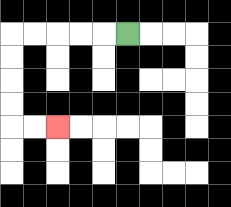{'start': '[5, 1]', 'end': '[2, 5]', 'path_directions': 'L,L,L,L,L,D,D,D,D,R,R', 'path_coordinates': '[[5, 1], [4, 1], [3, 1], [2, 1], [1, 1], [0, 1], [0, 2], [0, 3], [0, 4], [0, 5], [1, 5], [2, 5]]'}